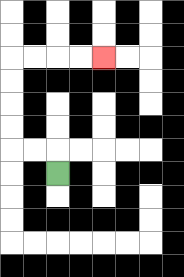{'start': '[2, 7]', 'end': '[4, 2]', 'path_directions': 'U,L,L,U,U,U,U,R,R,R,R', 'path_coordinates': '[[2, 7], [2, 6], [1, 6], [0, 6], [0, 5], [0, 4], [0, 3], [0, 2], [1, 2], [2, 2], [3, 2], [4, 2]]'}